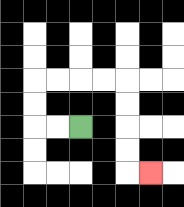{'start': '[3, 5]', 'end': '[6, 7]', 'path_directions': 'L,L,U,U,R,R,R,R,D,D,D,D,R', 'path_coordinates': '[[3, 5], [2, 5], [1, 5], [1, 4], [1, 3], [2, 3], [3, 3], [4, 3], [5, 3], [5, 4], [5, 5], [5, 6], [5, 7], [6, 7]]'}